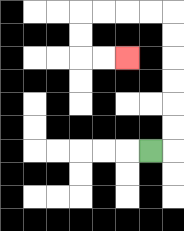{'start': '[6, 6]', 'end': '[5, 2]', 'path_directions': 'R,U,U,U,U,U,U,L,L,L,L,D,D,R,R', 'path_coordinates': '[[6, 6], [7, 6], [7, 5], [7, 4], [7, 3], [7, 2], [7, 1], [7, 0], [6, 0], [5, 0], [4, 0], [3, 0], [3, 1], [3, 2], [4, 2], [5, 2]]'}